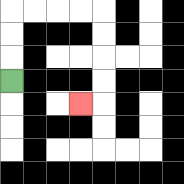{'start': '[0, 3]', 'end': '[3, 4]', 'path_directions': 'U,U,U,R,R,R,R,D,D,D,D,L', 'path_coordinates': '[[0, 3], [0, 2], [0, 1], [0, 0], [1, 0], [2, 0], [3, 0], [4, 0], [4, 1], [4, 2], [4, 3], [4, 4], [3, 4]]'}